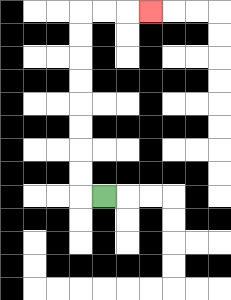{'start': '[4, 8]', 'end': '[6, 0]', 'path_directions': 'L,U,U,U,U,U,U,U,U,R,R,R', 'path_coordinates': '[[4, 8], [3, 8], [3, 7], [3, 6], [3, 5], [3, 4], [3, 3], [3, 2], [3, 1], [3, 0], [4, 0], [5, 0], [6, 0]]'}